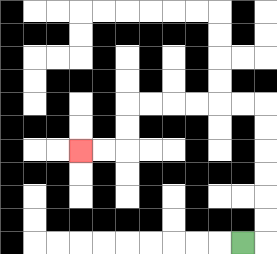{'start': '[10, 10]', 'end': '[3, 6]', 'path_directions': 'R,U,U,U,U,U,U,L,L,L,L,L,L,D,D,L,L', 'path_coordinates': '[[10, 10], [11, 10], [11, 9], [11, 8], [11, 7], [11, 6], [11, 5], [11, 4], [10, 4], [9, 4], [8, 4], [7, 4], [6, 4], [5, 4], [5, 5], [5, 6], [4, 6], [3, 6]]'}